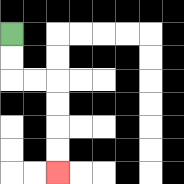{'start': '[0, 1]', 'end': '[2, 7]', 'path_directions': 'D,D,R,R,D,D,D,D', 'path_coordinates': '[[0, 1], [0, 2], [0, 3], [1, 3], [2, 3], [2, 4], [2, 5], [2, 6], [2, 7]]'}